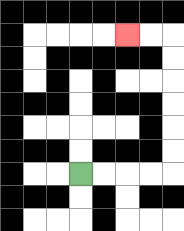{'start': '[3, 7]', 'end': '[5, 1]', 'path_directions': 'R,R,R,R,U,U,U,U,U,U,L,L', 'path_coordinates': '[[3, 7], [4, 7], [5, 7], [6, 7], [7, 7], [7, 6], [7, 5], [7, 4], [7, 3], [7, 2], [7, 1], [6, 1], [5, 1]]'}